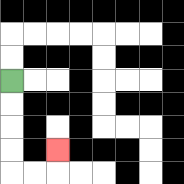{'start': '[0, 3]', 'end': '[2, 6]', 'path_directions': 'D,D,D,D,R,R,U', 'path_coordinates': '[[0, 3], [0, 4], [0, 5], [0, 6], [0, 7], [1, 7], [2, 7], [2, 6]]'}